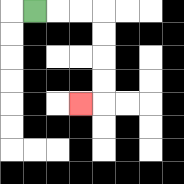{'start': '[1, 0]', 'end': '[3, 4]', 'path_directions': 'R,R,R,D,D,D,D,L', 'path_coordinates': '[[1, 0], [2, 0], [3, 0], [4, 0], [4, 1], [4, 2], [4, 3], [4, 4], [3, 4]]'}